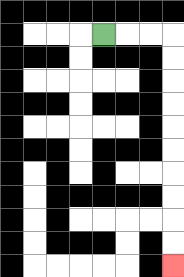{'start': '[4, 1]', 'end': '[7, 11]', 'path_directions': 'R,R,R,D,D,D,D,D,D,D,D,D,D', 'path_coordinates': '[[4, 1], [5, 1], [6, 1], [7, 1], [7, 2], [7, 3], [7, 4], [7, 5], [7, 6], [7, 7], [7, 8], [7, 9], [7, 10], [7, 11]]'}